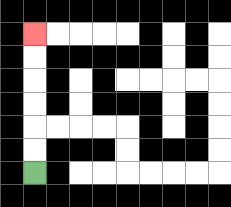{'start': '[1, 7]', 'end': '[1, 1]', 'path_directions': 'U,U,U,U,U,U', 'path_coordinates': '[[1, 7], [1, 6], [1, 5], [1, 4], [1, 3], [1, 2], [1, 1]]'}